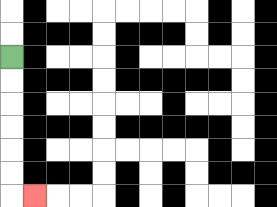{'start': '[0, 2]', 'end': '[1, 8]', 'path_directions': 'D,D,D,D,D,D,R', 'path_coordinates': '[[0, 2], [0, 3], [0, 4], [0, 5], [0, 6], [0, 7], [0, 8], [1, 8]]'}